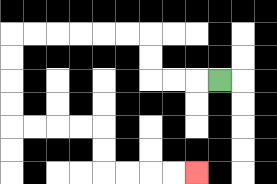{'start': '[9, 3]', 'end': '[8, 7]', 'path_directions': 'L,L,L,U,U,L,L,L,L,L,L,D,D,D,D,R,R,R,R,D,D,R,R,R,R', 'path_coordinates': '[[9, 3], [8, 3], [7, 3], [6, 3], [6, 2], [6, 1], [5, 1], [4, 1], [3, 1], [2, 1], [1, 1], [0, 1], [0, 2], [0, 3], [0, 4], [0, 5], [1, 5], [2, 5], [3, 5], [4, 5], [4, 6], [4, 7], [5, 7], [6, 7], [7, 7], [8, 7]]'}